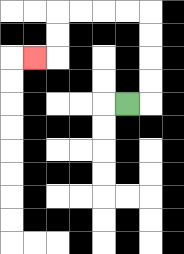{'start': '[5, 4]', 'end': '[1, 2]', 'path_directions': 'R,U,U,U,U,L,L,L,L,D,D,L', 'path_coordinates': '[[5, 4], [6, 4], [6, 3], [6, 2], [6, 1], [6, 0], [5, 0], [4, 0], [3, 0], [2, 0], [2, 1], [2, 2], [1, 2]]'}